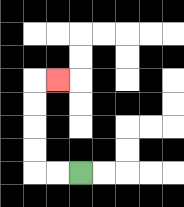{'start': '[3, 7]', 'end': '[2, 3]', 'path_directions': 'L,L,U,U,U,U,R', 'path_coordinates': '[[3, 7], [2, 7], [1, 7], [1, 6], [1, 5], [1, 4], [1, 3], [2, 3]]'}